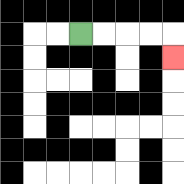{'start': '[3, 1]', 'end': '[7, 2]', 'path_directions': 'R,R,R,R,D', 'path_coordinates': '[[3, 1], [4, 1], [5, 1], [6, 1], [7, 1], [7, 2]]'}